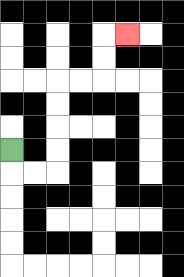{'start': '[0, 6]', 'end': '[5, 1]', 'path_directions': 'D,R,R,U,U,U,U,R,R,U,U,R', 'path_coordinates': '[[0, 6], [0, 7], [1, 7], [2, 7], [2, 6], [2, 5], [2, 4], [2, 3], [3, 3], [4, 3], [4, 2], [4, 1], [5, 1]]'}